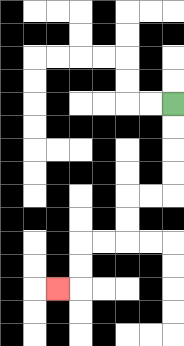{'start': '[7, 4]', 'end': '[2, 12]', 'path_directions': 'D,D,D,D,L,L,D,D,L,L,D,D,L', 'path_coordinates': '[[7, 4], [7, 5], [7, 6], [7, 7], [7, 8], [6, 8], [5, 8], [5, 9], [5, 10], [4, 10], [3, 10], [3, 11], [3, 12], [2, 12]]'}